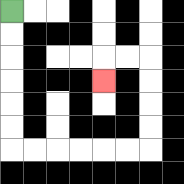{'start': '[0, 0]', 'end': '[4, 3]', 'path_directions': 'D,D,D,D,D,D,R,R,R,R,R,R,U,U,U,U,L,L,D', 'path_coordinates': '[[0, 0], [0, 1], [0, 2], [0, 3], [0, 4], [0, 5], [0, 6], [1, 6], [2, 6], [3, 6], [4, 6], [5, 6], [6, 6], [6, 5], [6, 4], [6, 3], [6, 2], [5, 2], [4, 2], [4, 3]]'}